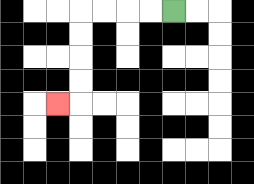{'start': '[7, 0]', 'end': '[2, 4]', 'path_directions': 'L,L,L,L,D,D,D,D,L', 'path_coordinates': '[[7, 0], [6, 0], [5, 0], [4, 0], [3, 0], [3, 1], [3, 2], [3, 3], [3, 4], [2, 4]]'}